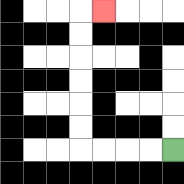{'start': '[7, 6]', 'end': '[4, 0]', 'path_directions': 'L,L,L,L,U,U,U,U,U,U,R', 'path_coordinates': '[[7, 6], [6, 6], [5, 6], [4, 6], [3, 6], [3, 5], [3, 4], [3, 3], [3, 2], [3, 1], [3, 0], [4, 0]]'}